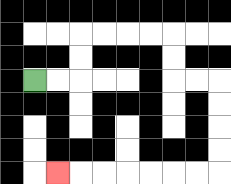{'start': '[1, 3]', 'end': '[2, 7]', 'path_directions': 'R,R,U,U,R,R,R,R,D,D,R,R,D,D,D,D,L,L,L,L,L,L,L', 'path_coordinates': '[[1, 3], [2, 3], [3, 3], [3, 2], [3, 1], [4, 1], [5, 1], [6, 1], [7, 1], [7, 2], [7, 3], [8, 3], [9, 3], [9, 4], [9, 5], [9, 6], [9, 7], [8, 7], [7, 7], [6, 7], [5, 7], [4, 7], [3, 7], [2, 7]]'}